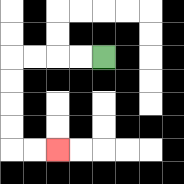{'start': '[4, 2]', 'end': '[2, 6]', 'path_directions': 'L,L,L,L,D,D,D,D,R,R', 'path_coordinates': '[[4, 2], [3, 2], [2, 2], [1, 2], [0, 2], [0, 3], [0, 4], [0, 5], [0, 6], [1, 6], [2, 6]]'}